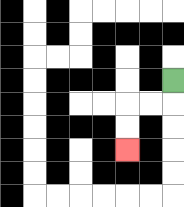{'start': '[7, 3]', 'end': '[5, 6]', 'path_directions': 'D,L,L,D,D', 'path_coordinates': '[[7, 3], [7, 4], [6, 4], [5, 4], [5, 5], [5, 6]]'}